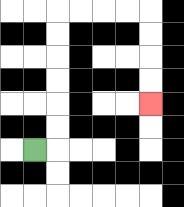{'start': '[1, 6]', 'end': '[6, 4]', 'path_directions': 'R,U,U,U,U,U,U,R,R,R,R,D,D,D,D', 'path_coordinates': '[[1, 6], [2, 6], [2, 5], [2, 4], [2, 3], [2, 2], [2, 1], [2, 0], [3, 0], [4, 0], [5, 0], [6, 0], [6, 1], [6, 2], [6, 3], [6, 4]]'}